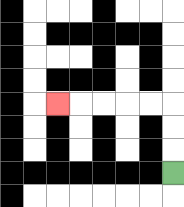{'start': '[7, 7]', 'end': '[2, 4]', 'path_directions': 'U,U,U,L,L,L,L,L', 'path_coordinates': '[[7, 7], [7, 6], [7, 5], [7, 4], [6, 4], [5, 4], [4, 4], [3, 4], [2, 4]]'}